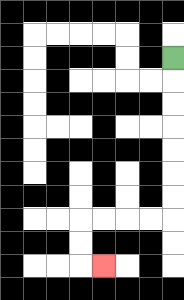{'start': '[7, 2]', 'end': '[4, 11]', 'path_directions': 'D,D,D,D,D,D,D,L,L,L,L,D,D,R', 'path_coordinates': '[[7, 2], [7, 3], [7, 4], [7, 5], [7, 6], [7, 7], [7, 8], [7, 9], [6, 9], [5, 9], [4, 9], [3, 9], [3, 10], [3, 11], [4, 11]]'}